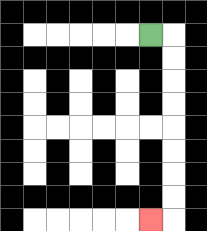{'start': '[6, 1]', 'end': '[6, 9]', 'path_directions': 'R,D,D,D,D,D,D,D,D,L', 'path_coordinates': '[[6, 1], [7, 1], [7, 2], [7, 3], [7, 4], [7, 5], [7, 6], [7, 7], [7, 8], [7, 9], [6, 9]]'}